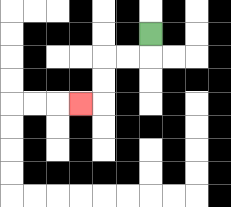{'start': '[6, 1]', 'end': '[3, 4]', 'path_directions': 'D,L,L,D,D,L', 'path_coordinates': '[[6, 1], [6, 2], [5, 2], [4, 2], [4, 3], [4, 4], [3, 4]]'}